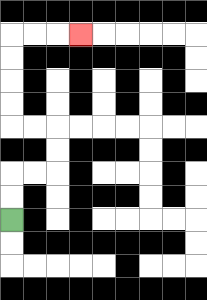{'start': '[0, 9]', 'end': '[3, 1]', 'path_directions': 'U,U,R,R,U,U,L,L,U,U,U,U,R,R,R', 'path_coordinates': '[[0, 9], [0, 8], [0, 7], [1, 7], [2, 7], [2, 6], [2, 5], [1, 5], [0, 5], [0, 4], [0, 3], [0, 2], [0, 1], [1, 1], [2, 1], [3, 1]]'}